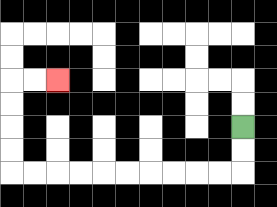{'start': '[10, 5]', 'end': '[2, 3]', 'path_directions': 'D,D,L,L,L,L,L,L,L,L,L,L,U,U,U,U,R,R', 'path_coordinates': '[[10, 5], [10, 6], [10, 7], [9, 7], [8, 7], [7, 7], [6, 7], [5, 7], [4, 7], [3, 7], [2, 7], [1, 7], [0, 7], [0, 6], [0, 5], [0, 4], [0, 3], [1, 3], [2, 3]]'}